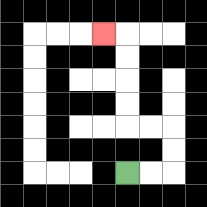{'start': '[5, 7]', 'end': '[4, 1]', 'path_directions': 'R,R,U,U,L,L,U,U,U,U,L', 'path_coordinates': '[[5, 7], [6, 7], [7, 7], [7, 6], [7, 5], [6, 5], [5, 5], [5, 4], [5, 3], [5, 2], [5, 1], [4, 1]]'}